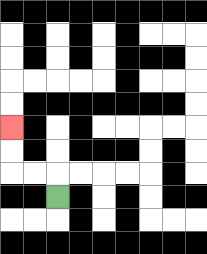{'start': '[2, 8]', 'end': '[0, 5]', 'path_directions': 'U,L,L,U,U', 'path_coordinates': '[[2, 8], [2, 7], [1, 7], [0, 7], [0, 6], [0, 5]]'}